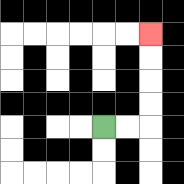{'start': '[4, 5]', 'end': '[6, 1]', 'path_directions': 'R,R,U,U,U,U', 'path_coordinates': '[[4, 5], [5, 5], [6, 5], [6, 4], [6, 3], [6, 2], [6, 1]]'}